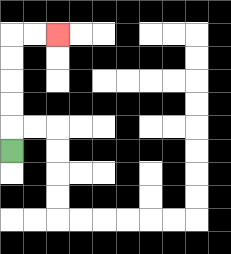{'start': '[0, 6]', 'end': '[2, 1]', 'path_directions': 'U,U,U,U,U,R,R', 'path_coordinates': '[[0, 6], [0, 5], [0, 4], [0, 3], [0, 2], [0, 1], [1, 1], [2, 1]]'}